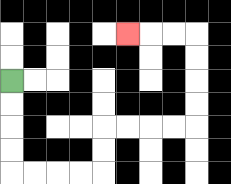{'start': '[0, 3]', 'end': '[5, 1]', 'path_directions': 'D,D,D,D,R,R,R,R,U,U,R,R,R,R,U,U,U,U,L,L,L', 'path_coordinates': '[[0, 3], [0, 4], [0, 5], [0, 6], [0, 7], [1, 7], [2, 7], [3, 7], [4, 7], [4, 6], [4, 5], [5, 5], [6, 5], [7, 5], [8, 5], [8, 4], [8, 3], [8, 2], [8, 1], [7, 1], [6, 1], [5, 1]]'}